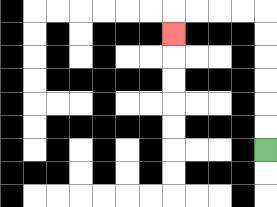{'start': '[11, 6]', 'end': '[7, 1]', 'path_directions': 'U,U,U,U,U,U,L,L,L,L,D', 'path_coordinates': '[[11, 6], [11, 5], [11, 4], [11, 3], [11, 2], [11, 1], [11, 0], [10, 0], [9, 0], [8, 0], [7, 0], [7, 1]]'}